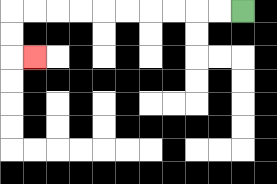{'start': '[10, 0]', 'end': '[1, 2]', 'path_directions': 'L,L,L,L,L,L,L,L,L,L,D,D,R', 'path_coordinates': '[[10, 0], [9, 0], [8, 0], [7, 0], [6, 0], [5, 0], [4, 0], [3, 0], [2, 0], [1, 0], [0, 0], [0, 1], [0, 2], [1, 2]]'}